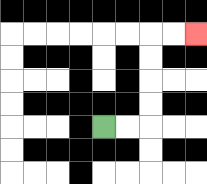{'start': '[4, 5]', 'end': '[8, 1]', 'path_directions': 'R,R,U,U,U,U,R,R', 'path_coordinates': '[[4, 5], [5, 5], [6, 5], [6, 4], [6, 3], [6, 2], [6, 1], [7, 1], [8, 1]]'}